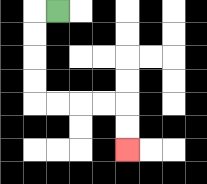{'start': '[2, 0]', 'end': '[5, 6]', 'path_directions': 'L,D,D,D,D,R,R,R,R,D,D', 'path_coordinates': '[[2, 0], [1, 0], [1, 1], [1, 2], [1, 3], [1, 4], [2, 4], [3, 4], [4, 4], [5, 4], [5, 5], [5, 6]]'}